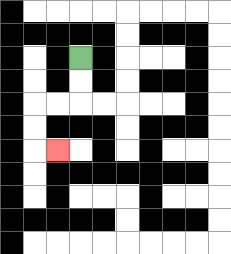{'start': '[3, 2]', 'end': '[2, 6]', 'path_directions': 'D,D,L,L,D,D,R', 'path_coordinates': '[[3, 2], [3, 3], [3, 4], [2, 4], [1, 4], [1, 5], [1, 6], [2, 6]]'}